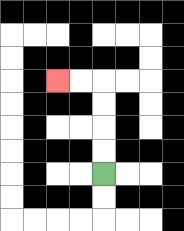{'start': '[4, 7]', 'end': '[2, 3]', 'path_directions': 'U,U,U,U,L,L', 'path_coordinates': '[[4, 7], [4, 6], [4, 5], [4, 4], [4, 3], [3, 3], [2, 3]]'}